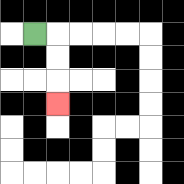{'start': '[1, 1]', 'end': '[2, 4]', 'path_directions': 'R,D,D,D', 'path_coordinates': '[[1, 1], [2, 1], [2, 2], [2, 3], [2, 4]]'}